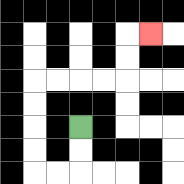{'start': '[3, 5]', 'end': '[6, 1]', 'path_directions': 'D,D,L,L,U,U,U,U,R,R,R,R,U,U,R', 'path_coordinates': '[[3, 5], [3, 6], [3, 7], [2, 7], [1, 7], [1, 6], [1, 5], [1, 4], [1, 3], [2, 3], [3, 3], [4, 3], [5, 3], [5, 2], [5, 1], [6, 1]]'}